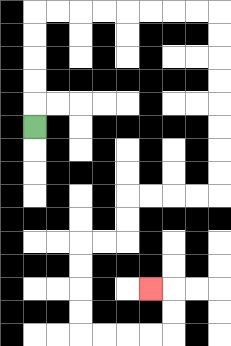{'start': '[1, 5]', 'end': '[6, 12]', 'path_directions': 'U,U,U,U,U,R,R,R,R,R,R,R,R,D,D,D,D,D,D,D,D,L,L,L,L,D,D,L,L,D,D,D,D,R,R,R,R,U,U,L', 'path_coordinates': '[[1, 5], [1, 4], [1, 3], [1, 2], [1, 1], [1, 0], [2, 0], [3, 0], [4, 0], [5, 0], [6, 0], [7, 0], [8, 0], [9, 0], [9, 1], [9, 2], [9, 3], [9, 4], [9, 5], [9, 6], [9, 7], [9, 8], [8, 8], [7, 8], [6, 8], [5, 8], [5, 9], [5, 10], [4, 10], [3, 10], [3, 11], [3, 12], [3, 13], [3, 14], [4, 14], [5, 14], [6, 14], [7, 14], [7, 13], [7, 12], [6, 12]]'}